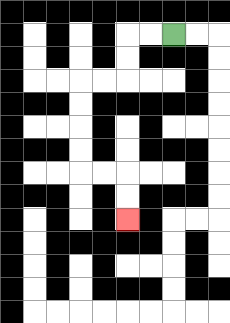{'start': '[7, 1]', 'end': '[5, 9]', 'path_directions': 'L,L,D,D,L,L,D,D,D,D,R,R,D,D', 'path_coordinates': '[[7, 1], [6, 1], [5, 1], [5, 2], [5, 3], [4, 3], [3, 3], [3, 4], [3, 5], [3, 6], [3, 7], [4, 7], [5, 7], [5, 8], [5, 9]]'}